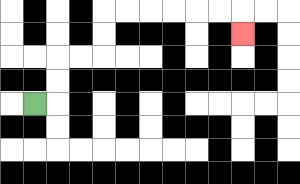{'start': '[1, 4]', 'end': '[10, 1]', 'path_directions': 'R,U,U,R,R,U,U,R,R,R,R,R,R,D', 'path_coordinates': '[[1, 4], [2, 4], [2, 3], [2, 2], [3, 2], [4, 2], [4, 1], [4, 0], [5, 0], [6, 0], [7, 0], [8, 0], [9, 0], [10, 0], [10, 1]]'}